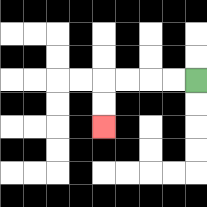{'start': '[8, 3]', 'end': '[4, 5]', 'path_directions': 'L,L,L,L,D,D', 'path_coordinates': '[[8, 3], [7, 3], [6, 3], [5, 3], [4, 3], [4, 4], [4, 5]]'}